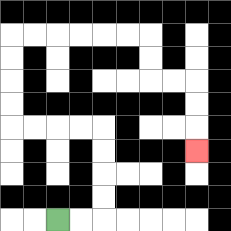{'start': '[2, 9]', 'end': '[8, 6]', 'path_directions': 'R,R,U,U,U,U,L,L,L,L,U,U,U,U,R,R,R,R,R,R,D,D,R,R,D,D,D', 'path_coordinates': '[[2, 9], [3, 9], [4, 9], [4, 8], [4, 7], [4, 6], [4, 5], [3, 5], [2, 5], [1, 5], [0, 5], [0, 4], [0, 3], [0, 2], [0, 1], [1, 1], [2, 1], [3, 1], [4, 1], [5, 1], [6, 1], [6, 2], [6, 3], [7, 3], [8, 3], [8, 4], [8, 5], [8, 6]]'}